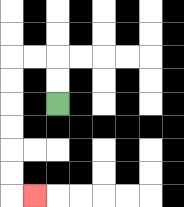{'start': '[2, 4]', 'end': '[1, 8]', 'path_directions': 'U,U,L,L,D,D,D,D,D,D,R', 'path_coordinates': '[[2, 4], [2, 3], [2, 2], [1, 2], [0, 2], [0, 3], [0, 4], [0, 5], [0, 6], [0, 7], [0, 8], [1, 8]]'}